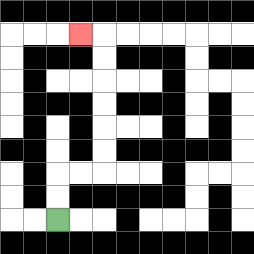{'start': '[2, 9]', 'end': '[3, 1]', 'path_directions': 'U,U,R,R,U,U,U,U,U,U,L', 'path_coordinates': '[[2, 9], [2, 8], [2, 7], [3, 7], [4, 7], [4, 6], [4, 5], [4, 4], [4, 3], [4, 2], [4, 1], [3, 1]]'}